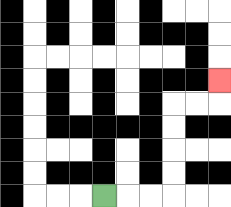{'start': '[4, 8]', 'end': '[9, 3]', 'path_directions': 'R,R,R,U,U,U,U,R,R,U', 'path_coordinates': '[[4, 8], [5, 8], [6, 8], [7, 8], [7, 7], [7, 6], [7, 5], [7, 4], [8, 4], [9, 4], [9, 3]]'}